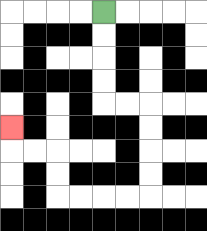{'start': '[4, 0]', 'end': '[0, 5]', 'path_directions': 'D,D,D,D,R,R,D,D,D,D,L,L,L,L,U,U,L,L,U', 'path_coordinates': '[[4, 0], [4, 1], [4, 2], [4, 3], [4, 4], [5, 4], [6, 4], [6, 5], [6, 6], [6, 7], [6, 8], [5, 8], [4, 8], [3, 8], [2, 8], [2, 7], [2, 6], [1, 6], [0, 6], [0, 5]]'}